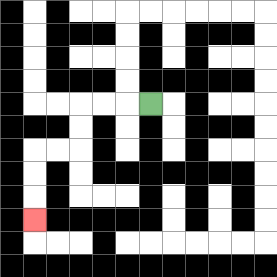{'start': '[6, 4]', 'end': '[1, 9]', 'path_directions': 'L,L,L,D,D,L,L,D,D,D', 'path_coordinates': '[[6, 4], [5, 4], [4, 4], [3, 4], [3, 5], [3, 6], [2, 6], [1, 6], [1, 7], [1, 8], [1, 9]]'}